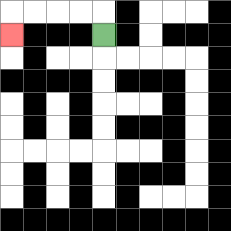{'start': '[4, 1]', 'end': '[0, 1]', 'path_directions': 'U,L,L,L,L,D', 'path_coordinates': '[[4, 1], [4, 0], [3, 0], [2, 0], [1, 0], [0, 0], [0, 1]]'}